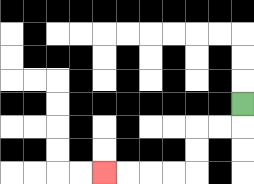{'start': '[10, 4]', 'end': '[4, 7]', 'path_directions': 'D,L,L,D,D,L,L,L,L', 'path_coordinates': '[[10, 4], [10, 5], [9, 5], [8, 5], [8, 6], [8, 7], [7, 7], [6, 7], [5, 7], [4, 7]]'}